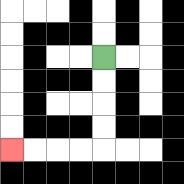{'start': '[4, 2]', 'end': '[0, 6]', 'path_directions': 'D,D,D,D,L,L,L,L', 'path_coordinates': '[[4, 2], [4, 3], [4, 4], [4, 5], [4, 6], [3, 6], [2, 6], [1, 6], [0, 6]]'}